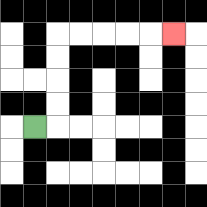{'start': '[1, 5]', 'end': '[7, 1]', 'path_directions': 'R,U,U,U,U,R,R,R,R,R', 'path_coordinates': '[[1, 5], [2, 5], [2, 4], [2, 3], [2, 2], [2, 1], [3, 1], [4, 1], [5, 1], [6, 1], [7, 1]]'}